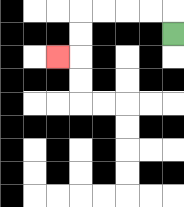{'start': '[7, 1]', 'end': '[2, 2]', 'path_directions': 'U,L,L,L,L,D,D,L', 'path_coordinates': '[[7, 1], [7, 0], [6, 0], [5, 0], [4, 0], [3, 0], [3, 1], [3, 2], [2, 2]]'}